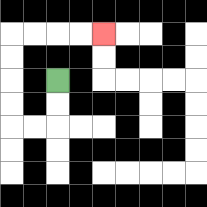{'start': '[2, 3]', 'end': '[4, 1]', 'path_directions': 'D,D,L,L,U,U,U,U,R,R,R,R', 'path_coordinates': '[[2, 3], [2, 4], [2, 5], [1, 5], [0, 5], [0, 4], [0, 3], [0, 2], [0, 1], [1, 1], [2, 1], [3, 1], [4, 1]]'}